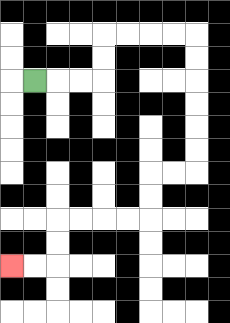{'start': '[1, 3]', 'end': '[0, 11]', 'path_directions': 'R,R,R,U,U,R,R,R,R,D,D,D,D,D,D,L,L,D,D,L,L,L,L,D,D,L,L', 'path_coordinates': '[[1, 3], [2, 3], [3, 3], [4, 3], [4, 2], [4, 1], [5, 1], [6, 1], [7, 1], [8, 1], [8, 2], [8, 3], [8, 4], [8, 5], [8, 6], [8, 7], [7, 7], [6, 7], [6, 8], [6, 9], [5, 9], [4, 9], [3, 9], [2, 9], [2, 10], [2, 11], [1, 11], [0, 11]]'}